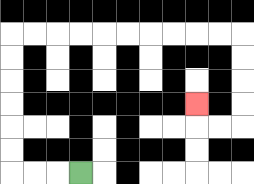{'start': '[3, 7]', 'end': '[8, 4]', 'path_directions': 'L,L,L,U,U,U,U,U,U,R,R,R,R,R,R,R,R,R,R,D,D,D,D,L,L,U', 'path_coordinates': '[[3, 7], [2, 7], [1, 7], [0, 7], [0, 6], [0, 5], [0, 4], [0, 3], [0, 2], [0, 1], [1, 1], [2, 1], [3, 1], [4, 1], [5, 1], [6, 1], [7, 1], [8, 1], [9, 1], [10, 1], [10, 2], [10, 3], [10, 4], [10, 5], [9, 5], [8, 5], [8, 4]]'}